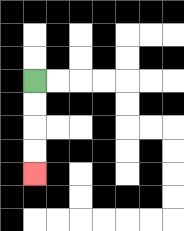{'start': '[1, 3]', 'end': '[1, 7]', 'path_directions': 'D,D,D,D', 'path_coordinates': '[[1, 3], [1, 4], [1, 5], [1, 6], [1, 7]]'}